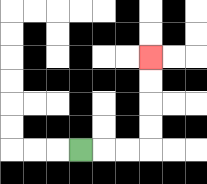{'start': '[3, 6]', 'end': '[6, 2]', 'path_directions': 'R,R,R,U,U,U,U', 'path_coordinates': '[[3, 6], [4, 6], [5, 6], [6, 6], [6, 5], [6, 4], [6, 3], [6, 2]]'}